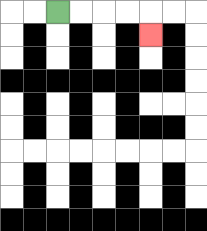{'start': '[2, 0]', 'end': '[6, 1]', 'path_directions': 'R,R,R,R,D', 'path_coordinates': '[[2, 0], [3, 0], [4, 0], [5, 0], [6, 0], [6, 1]]'}